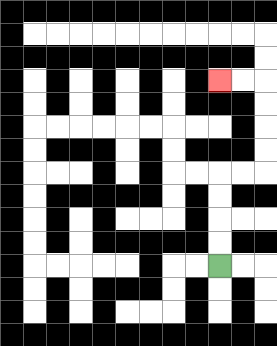{'start': '[9, 11]', 'end': '[9, 3]', 'path_directions': 'U,U,U,U,R,R,U,U,U,U,L,L', 'path_coordinates': '[[9, 11], [9, 10], [9, 9], [9, 8], [9, 7], [10, 7], [11, 7], [11, 6], [11, 5], [11, 4], [11, 3], [10, 3], [9, 3]]'}